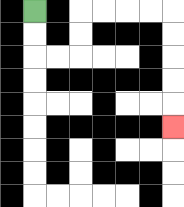{'start': '[1, 0]', 'end': '[7, 5]', 'path_directions': 'D,D,R,R,U,U,R,R,R,R,D,D,D,D,D', 'path_coordinates': '[[1, 0], [1, 1], [1, 2], [2, 2], [3, 2], [3, 1], [3, 0], [4, 0], [5, 0], [6, 0], [7, 0], [7, 1], [7, 2], [7, 3], [7, 4], [7, 5]]'}